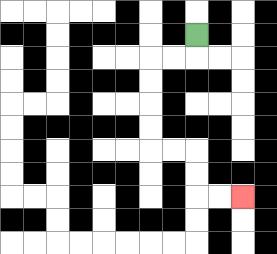{'start': '[8, 1]', 'end': '[10, 8]', 'path_directions': 'D,L,L,D,D,D,D,R,R,D,D,R,R', 'path_coordinates': '[[8, 1], [8, 2], [7, 2], [6, 2], [6, 3], [6, 4], [6, 5], [6, 6], [7, 6], [8, 6], [8, 7], [8, 8], [9, 8], [10, 8]]'}